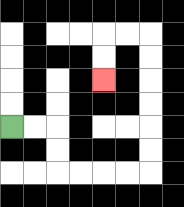{'start': '[0, 5]', 'end': '[4, 3]', 'path_directions': 'R,R,D,D,R,R,R,R,U,U,U,U,U,U,L,L,D,D', 'path_coordinates': '[[0, 5], [1, 5], [2, 5], [2, 6], [2, 7], [3, 7], [4, 7], [5, 7], [6, 7], [6, 6], [6, 5], [6, 4], [6, 3], [6, 2], [6, 1], [5, 1], [4, 1], [4, 2], [4, 3]]'}